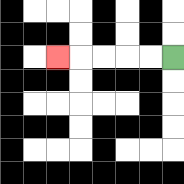{'start': '[7, 2]', 'end': '[2, 2]', 'path_directions': 'L,L,L,L,L', 'path_coordinates': '[[7, 2], [6, 2], [5, 2], [4, 2], [3, 2], [2, 2]]'}